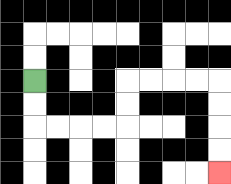{'start': '[1, 3]', 'end': '[9, 7]', 'path_directions': 'D,D,R,R,R,R,U,U,R,R,R,R,D,D,D,D', 'path_coordinates': '[[1, 3], [1, 4], [1, 5], [2, 5], [3, 5], [4, 5], [5, 5], [5, 4], [5, 3], [6, 3], [7, 3], [8, 3], [9, 3], [9, 4], [9, 5], [9, 6], [9, 7]]'}